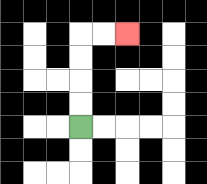{'start': '[3, 5]', 'end': '[5, 1]', 'path_directions': 'U,U,U,U,R,R', 'path_coordinates': '[[3, 5], [3, 4], [3, 3], [3, 2], [3, 1], [4, 1], [5, 1]]'}